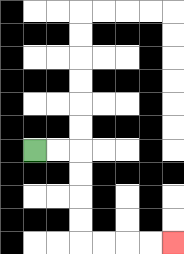{'start': '[1, 6]', 'end': '[7, 10]', 'path_directions': 'R,R,D,D,D,D,R,R,R,R', 'path_coordinates': '[[1, 6], [2, 6], [3, 6], [3, 7], [3, 8], [3, 9], [3, 10], [4, 10], [5, 10], [6, 10], [7, 10]]'}